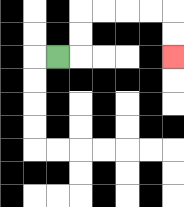{'start': '[2, 2]', 'end': '[7, 2]', 'path_directions': 'R,U,U,R,R,R,R,D,D', 'path_coordinates': '[[2, 2], [3, 2], [3, 1], [3, 0], [4, 0], [5, 0], [6, 0], [7, 0], [7, 1], [7, 2]]'}